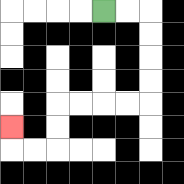{'start': '[4, 0]', 'end': '[0, 5]', 'path_directions': 'R,R,D,D,D,D,L,L,L,L,D,D,L,L,U', 'path_coordinates': '[[4, 0], [5, 0], [6, 0], [6, 1], [6, 2], [6, 3], [6, 4], [5, 4], [4, 4], [3, 4], [2, 4], [2, 5], [2, 6], [1, 6], [0, 6], [0, 5]]'}